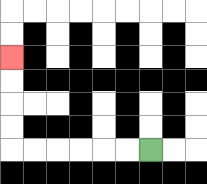{'start': '[6, 6]', 'end': '[0, 2]', 'path_directions': 'L,L,L,L,L,L,U,U,U,U', 'path_coordinates': '[[6, 6], [5, 6], [4, 6], [3, 6], [2, 6], [1, 6], [0, 6], [0, 5], [0, 4], [0, 3], [0, 2]]'}